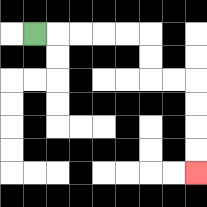{'start': '[1, 1]', 'end': '[8, 7]', 'path_directions': 'R,R,R,R,R,D,D,R,R,D,D,D,D', 'path_coordinates': '[[1, 1], [2, 1], [3, 1], [4, 1], [5, 1], [6, 1], [6, 2], [6, 3], [7, 3], [8, 3], [8, 4], [8, 5], [8, 6], [8, 7]]'}